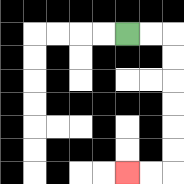{'start': '[5, 1]', 'end': '[5, 7]', 'path_directions': 'R,R,D,D,D,D,D,D,L,L', 'path_coordinates': '[[5, 1], [6, 1], [7, 1], [7, 2], [7, 3], [7, 4], [7, 5], [7, 6], [7, 7], [6, 7], [5, 7]]'}